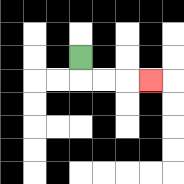{'start': '[3, 2]', 'end': '[6, 3]', 'path_directions': 'D,R,R,R', 'path_coordinates': '[[3, 2], [3, 3], [4, 3], [5, 3], [6, 3]]'}